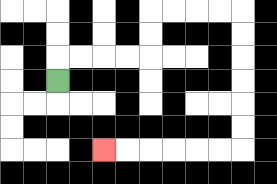{'start': '[2, 3]', 'end': '[4, 6]', 'path_directions': 'U,R,R,R,R,U,U,R,R,R,R,D,D,D,D,D,D,L,L,L,L,L,L', 'path_coordinates': '[[2, 3], [2, 2], [3, 2], [4, 2], [5, 2], [6, 2], [6, 1], [6, 0], [7, 0], [8, 0], [9, 0], [10, 0], [10, 1], [10, 2], [10, 3], [10, 4], [10, 5], [10, 6], [9, 6], [8, 6], [7, 6], [6, 6], [5, 6], [4, 6]]'}